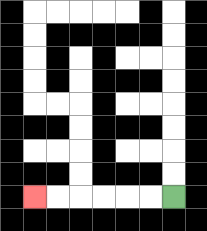{'start': '[7, 8]', 'end': '[1, 8]', 'path_directions': 'L,L,L,L,L,L', 'path_coordinates': '[[7, 8], [6, 8], [5, 8], [4, 8], [3, 8], [2, 8], [1, 8]]'}